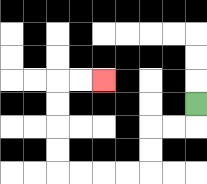{'start': '[8, 4]', 'end': '[4, 3]', 'path_directions': 'D,L,L,D,D,L,L,L,L,U,U,U,U,R,R', 'path_coordinates': '[[8, 4], [8, 5], [7, 5], [6, 5], [6, 6], [6, 7], [5, 7], [4, 7], [3, 7], [2, 7], [2, 6], [2, 5], [2, 4], [2, 3], [3, 3], [4, 3]]'}